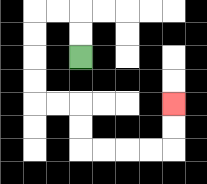{'start': '[3, 2]', 'end': '[7, 4]', 'path_directions': 'U,U,L,L,D,D,D,D,R,R,D,D,R,R,R,R,U,U', 'path_coordinates': '[[3, 2], [3, 1], [3, 0], [2, 0], [1, 0], [1, 1], [1, 2], [1, 3], [1, 4], [2, 4], [3, 4], [3, 5], [3, 6], [4, 6], [5, 6], [6, 6], [7, 6], [7, 5], [7, 4]]'}